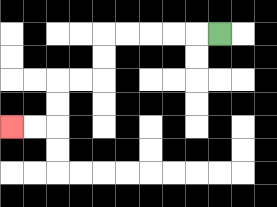{'start': '[9, 1]', 'end': '[0, 5]', 'path_directions': 'L,L,L,L,L,D,D,L,L,D,D,L,L', 'path_coordinates': '[[9, 1], [8, 1], [7, 1], [6, 1], [5, 1], [4, 1], [4, 2], [4, 3], [3, 3], [2, 3], [2, 4], [2, 5], [1, 5], [0, 5]]'}